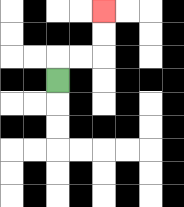{'start': '[2, 3]', 'end': '[4, 0]', 'path_directions': 'U,R,R,U,U', 'path_coordinates': '[[2, 3], [2, 2], [3, 2], [4, 2], [4, 1], [4, 0]]'}